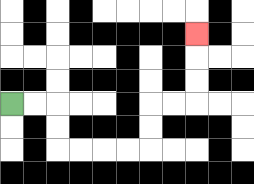{'start': '[0, 4]', 'end': '[8, 1]', 'path_directions': 'R,R,D,D,R,R,R,R,U,U,R,R,U,U,U', 'path_coordinates': '[[0, 4], [1, 4], [2, 4], [2, 5], [2, 6], [3, 6], [4, 6], [5, 6], [6, 6], [6, 5], [6, 4], [7, 4], [8, 4], [8, 3], [8, 2], [8, 1]]'}